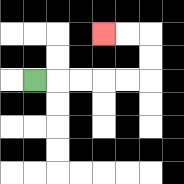{'start': '[1, 3]', 'end': '[4, 1]', 'path_directions': 'R,R,R,R,R,U,U,L,L', 'path_coordinates': '[[1, 3], [2, 3], [3, 3], [4, 3], [5, 3], [6, 3], [6, 2], [6, 1], [5, 1], [4, 1]]'}